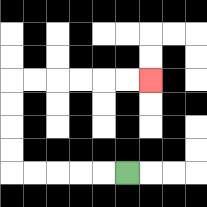{'start': '[5, 7]', 'end': '[6, 3]', 'path_directions': 'L,L,L,L,L,U,U,U,U,R,R,R,R,R,R', 'path_coordinates': '[[5, 7], [4, 7], [3, 7], [2, 7], [1, 7], [0, 7], [0, 6], [0, 5], [0, 4], [0, 3], [1, 3], [2, 3], [3, 3], [4, 3], [5, 3], [6, 3]]'}